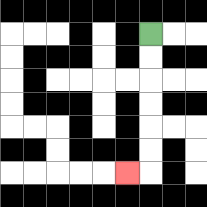{'start': '[6, 1]', 'end': '[5, 7]', 'path_directions': 'D,D,D,D,D,D,L', 'path_coordinates': '[[6, 1], [6, 2], [6, 3], [6, 4], [6, 5], [6, 6], [6, 7], [5, 7]]'}